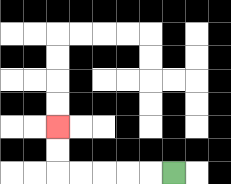{'start': '[7, 7]', 'end': '[2, 5]', 'path_directions': 'L,L,L,L,L,U,U', 'path_coordinates': '[[7, 7], [6, 7], [5, 7], [4, 7], [3, 7], [2, 7], [2, 6], [2, 5]]'}